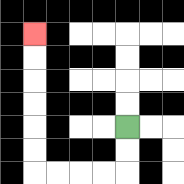{'start': '[5, 5]', 'end': '[1, 1]', 'path_directions': 'D,D,L,L,L,L,U,U,U,U,U,U', 'path_coordinates': '[[5, 5], [5, 6], [5, 7], [4, 7], [3, 7], [2, 7], [1, 7], [1, 6], [1, 5], [1, 4], [1, 3], [1, 2], [1, 1]]'}